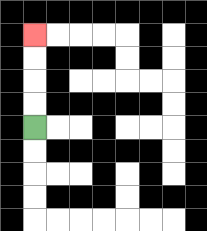{'start': '[1, 5]', 'end': '[1, 1]', 'path_directions': 'U,U,U,U', 'path_coordinates': '[[1, 5], [1, 4], [1, 3], [1, 2], [1, 1]]'}